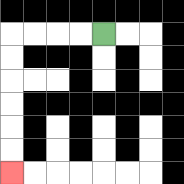{'start': '[4, 1]', 'end': '[0, 7]', 'path_directions': 'L,L,L,L,D,D,D,D,D,D', 'path_coordinates': '[[4, 1], [3, 1], [2, 1], [1, 1], [0, 1], [0, 2], [0, 3], [0, 4], [0, 5], [0, 6], [0, 7]]'}